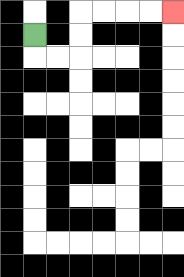{'start': '[1, 1]', 'end': '[7, 0]', 'path_directions': 'D,R,R,U,U,R,R,R,R', 'path_coordinates': '[[1, 1], [1, 2], [2, 2], [3, 2], [3, 1], [3, 0], [4, 0], [5, 0], [6, 0], [7, 0]]'}